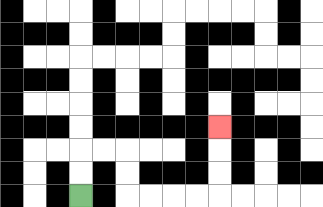{'start': '[3, 8]', 'end': '[9, 5]', 'path_directions': 'U,U,R,R,D,D,R,R,R,R,U,U,U', 'path_coordinates': '[[3, 8], [3, 7], [3, 6], [4, 6], [5, 6], [5, 7], [5, 8], [6, 8], [7, 8], [8, 8], [9, 8], [9, 7], [9, 6], [9, 5]]'}